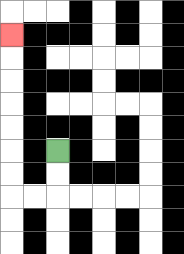{'start': '[2, 6]', 'end': '[0, 1]', 'path_directions': 'D,D,L,L,U,U,U,U,U,U,U', 'path_coordinates': '[[2, 6], [2, 7], [2, 8], [1, 8], [0, 8], [0, 7], [0, 6], [0, 5], [0, 4], [0, 3], [0, 2], [0, 1]]'}